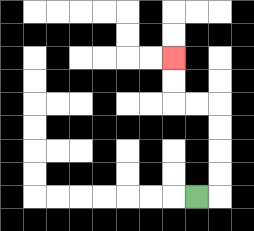{'start': '[8, 8]', 'end': '[7, 2]', 'path_directions': 'R,U,U,U,U,L,L,U,U', 'path_coordinates': '[[8, 8], [9, 8], [9, 7], [9, 6], [9, 5], [9, 4], [8, 4], [7, 4], [7, 3], [7, 2]]'}